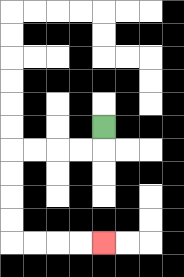{'start': '[4, 5]', 'end': '[4, 10]', 'path_directions': 'D,L,L,L,L,D,D,D,D,R,R,R,R', 'path_coordinates': '[[4, 5], [4, 6], [3, 6], [2, 6], [1, 6], [0, 6], [0, 7], [0, 8], [0, 9], [0, 10], [1, 10], [2, 10], [3, 10], [4, 10]]'}